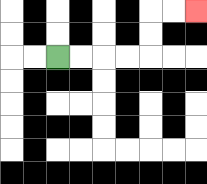{'start': '[2, 2]', 'end': '[8, 0]', 'path_directions': 'R,R,R,R,U,U,R,R', 'path_coordinates': '[[2, 2], [3, 2], [4, 2], [5, 2], [6, 2], [6, 1], [6, 0], [7, 0], [8, 0]]'}